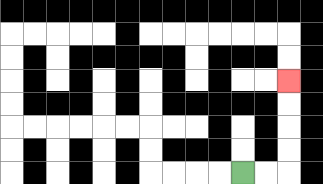{'start': '[10, 7]', 'end': '[12, 3]', 'path_directions': 'R,R,U,U,U,U', 'path_coordinates': '[[10, 7], [11, 7], [12, 7], [12, 6], [12, 5], [12, 4], [12, 3]]'}